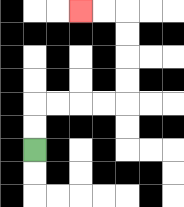{'start': '[1, 6]', 'end': '[3, 0]', 'path_directions': 'U,U,R,R,R,R,U,U,U,U,L,L', 'path_coordinates': '[[1, 6], [1, 5], [1, 4], [2, 4], [3, 4], [4, 4], [5, 4], [5, 3], [5, 2], [5, 1], [5, 0], [4, 0], [3, 0]]'}